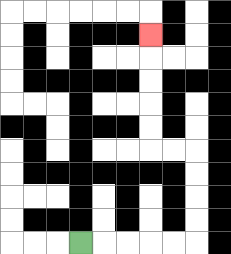{'start': '[3, 10]', 'end': '[6, 1]', 'path_directions': 'R,R,R,R,R,U,U,U,U,L,L,U,U,U,U,U', 'path_coordinates': '[[3, 10], [4, 10], [5, 10], [6, 10], [7, 10], [8, 10], [8, 9], [8, 8], [8, 7], [8, 6], [7, 6], [6, 6], [6, 5], [6, 4], [6, 3], [6, 2], [6, 1]]'}